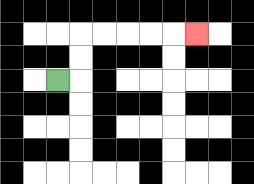{'start': '[2, 3]', 'end': '[8, 1]', 'path_directions': 'R,U,U,R,R,R,R,R', 'path_coordinates': '[[2, 3], [3, 3], [3, 2], [3, 1], [4, 1], [5, 1], [6, 1], [7, 1], [8, 1]]'}